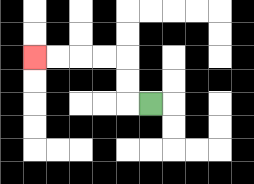{'start': '[6, 4]', 'end': '[1, 2]', 'path_directions': 'L,U,U,L,L,L,L', 'path_coordinates': '[[6, 4], [5, 4], [5, 3], [5, 2], [4, 2], [3, 2], [2, 2], [1, 2]]'}